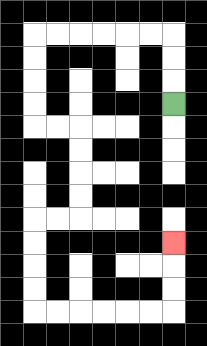{'start': '[7, 4]', 'end': '[7, 10]', 'path_directions': 'U,U,U,L,L,L,L,L,L,D,D,D,D,R,R,D,D,D,D,L,L,D,D,D,D,R,R,R,R,R,R,U,U,U', 'path_coordinates': '[[7, 4], [7, 3], [7, 2], [7, 1], [6, 1], [5, 1], [4, 1], [3, 1], [2, 1], [1, 1], [1, 2], [1, 3], [1, 4], [1, 5], [2, 5], [3, 5], [3, 6], [3, 7], [3, 8], [3, 9], [2, 9], [1, 9], [1, 10], [1, 11], [1, 12], [1, 13], [2, 13], [3, 13], [4, 13], [5, 13], [6, 13], [7, 13], [7, 12], [7, 11], [7, 10]]'}